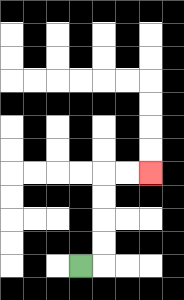{'start': '[3, 11]', 'end': '[6, 7]', 'path_directions': 'R,U,U,U,U,R,R', 'path_coordinates': '[[3, 11], [4, 11], [4, 10], [4, 9], [4, 8], [4, 7], [5, 7], [6, 7]]'}